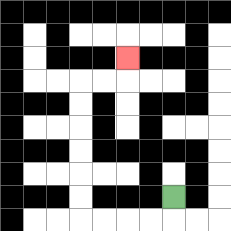{'start': '[7, 8]', 'end': '[5, 2]', 'path_directions': 'D,L,L,L,L,U,U,U,U,U,U,R,R,U', 'path_coordinates': '[[7, 8], [7, 9], [6, 9], [5, 9], [4, 9], [3, 9], [3, 8], [3, 7], [3, 6], [3, 5], [3, 4], [3, 3], [4, 3], [5, 3], [5, 2]]'}